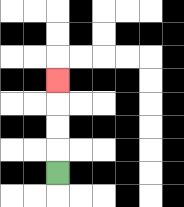{'start': '[2, 7]', 'end': '[2, 3]', 'path_directions': 'U,U,U,U', 'path_coordinates': '[[2, 7], [2, 6], [2, 5], [2, 4], [2, 3]]'}